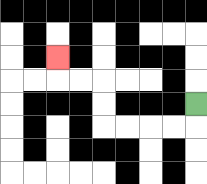{'start': '[8, 4]', 'end': '[2, 2]', 'path_directions': 'D,L,L,L,L,U,U,L,L,U', 'path_coordinates': '[[8, 4], [8, 5], [7, 5], [6, 5], [5, 5], [4, 5], [4, 4], [4, 3], [3, 3], [2, 3], [2, 2]]'}